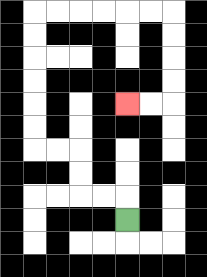{'start': '[5, 9]', 'end': '[5, 4]', 'path_directions': 'U,L,L,U,U,L,L,U,U,U,U,U,U,R,R,R,R,R,R,D,D,D,D,L,L', 'path_coordinates': '[[5, 9], [5, 8], [4, 8], [3, 8], [3, 7], [3, 6], [2, 6], [1, 6], [1, 5], [1, 4], [1, 3], [1, 2], [1, 1], [1, 0], [2, 0], [3, 0], [4, 0], [5, 0], [6, 0], [7, 0], [7, 1], [7, 2], [7, 3], [7, 4], [6, 4], [5, 4]]'}